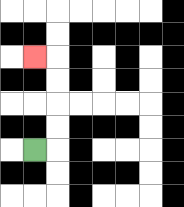{'start': '[1, 6]', 'end': '[1, 2]', 'path_directions': 'R,U,U,U,U,L', 'path_coordinates': '[[1, 6], [2, 6], [2, 5], [2, 4], [2, 3], [2, 2], [1, 2]]'}